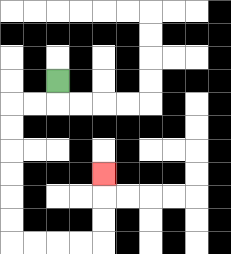{'start': '[2, 3]', 'end': '[4, 7]', 'path_directions': 'D,L,L,D,D,D,D,D,D,R,R,R,R,U,U,U', 'path_coordinates': '[[2, 3], [2, 4], [1, 4], [0, 4], [0, 5], [0, 6], [0, 7], [0, 8], [0, 9], [0, 10], [1, 10], [2, 10], [3, 10], [4, 10], [4, 9], [4, 8], [4, 7]]'}